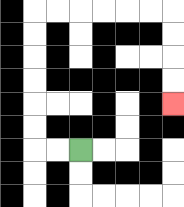{'start': '[3, 6]', 'end': '[7, 4]', 'path_directions': 'L,L,U,U,U,U,U,U,R,R,R,R,R,R,D,D,D,D', 'path_coordinates': '[[3, 6], [2, 6], [1, 6], [1, 5], [1, 4], [1, 3], [1, 2], [1, 1], [1, 0], [2, 0], [3, 0], [4, 0], [5, 0], [6, 0], [7, 0], [7, 1], [7, 2], [7, 3], [7, 4]]'}